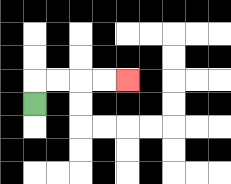{'start': '[1, 4]', 'end': '[5, 3]', 'path_directions': 'U,R,R,R,R', 'path_coordinates': '[[1, 4], [1, 3], [2, 3], [3, 3], [4, 3], [5, 3]]'}